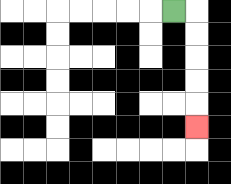{'start': '[7, 0]', 'end': '[8, 5]', 'path_directions': 'R,D,D,D,D,D', 'path_coordinates': '[[7, 0], [8, 0], [8, 1], [8, 2], [8, 3], [8, 4], [8, 5]]'}